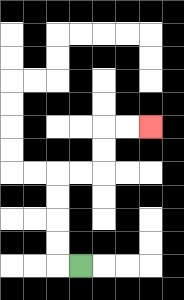{'start': '[3, 11]', 'end': '[6, 5]', 'path_directions': 'L,U,U,U,U,R,R,U,U,R,R', 'path_coordinates': '[[3, 11], [2, 11], [2, 10], [2, 9], [2, 8], [2, 7], [3, 7], [4, 7], [4, 6], [4, 5], [5, 5], [6, 5]]'}